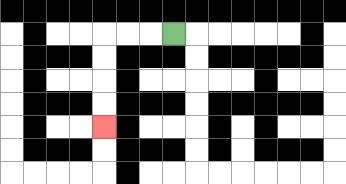{'start': '[7, 1]', 'end': '[4, 5]', 'path_directions': 'L,L,L,D,D,D,D', 'path_coordinates': '[[7, 1], [6, 1], [5, 1], [4, 1], [4, 2], [4, 3], [4, 4], [4, 5]]'}